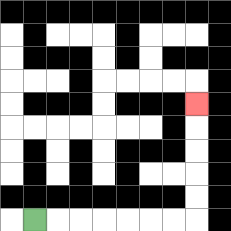{'start': '[1, 9]', 'end': '[8, 4]', 'path_directions': 'R,R,R,R,R,R,R,U,U,U,U,U', 'path_coordinates': '[[1, 9], [2, 9], [3, 9], [4, 9], [5, 9], [6, 9], [7, 9], [8, 9], [8, 8], [8, 7], [8, 6], [8, 5], [8, 4]]'}